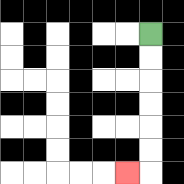{'start': '[6, 1]', 'end': '[5, 7]', 'path_directions': 'D,D,D,D,D,D,L', 'path_coordinates': '[[6, 1], [6, 2], [6, 3], [6, 4], [6, 5], [6, 6], [6, 7], [5, 7]]'}